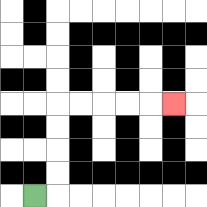{'start': '[1, 8]', 'end': '[7, 4]', 'path_directions': 'R,U,U,U,U,R,R,R,R,R', 'path_coordinates': '[[1, 8], [2, 8], [2, 7], [2, 6], [2, 5], [2, 4], [3, 4], [4, 4], [5, 4], [6, 4], [7, 4]]'}